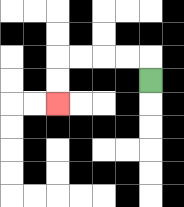{'start': '[6, 3]', 'end': '[2, 4]', 'path_directions': 'U,L,L,L,L,D,D', 'path_coordinates': '[[6, 3], [6, 2], [5, 2], [4, 2], [3, 2], [2, 2], [2, 3], [2, 4]]'}